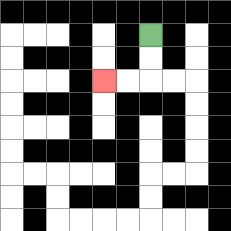{'start': '[6, 1]', 'end': '[4, 3]', 'path_directions': 'D,D,L,L', 'path_coordinates': '[[6, 1], [6, 2], [6, 3], [5, 3], [4, 3]]'}